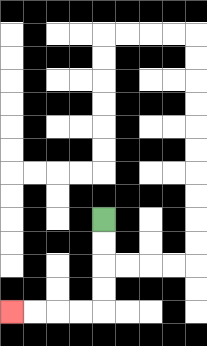{'start': '[4, 9]', 'end': '[0, 13]', 'path_directions': 'D,D,D,D,L,L,L,L', 'path_coordinates': '[[4, 9], [4, 10], [4, 11], [4, 12], [4, 13], [3, 13], [2, 13], [1, 13], [0, 13]]'}